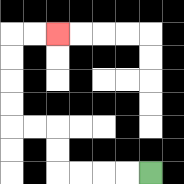{'start': '[6, 7]', 'end': '[2, 1]', 'path_directions': 'L,L,L,L,U,U,L,L,U,U,U,U,R,R', 'path_coordinates': '[[6, 7], [5, 7], [4, 7], [3, 7], [2, 7], [2, 6], [2, 5], [1, 5], [0, 5], [0, 4], [0, 3], [0, 2], [0, 1], [1, 1], [2, 1]]'}